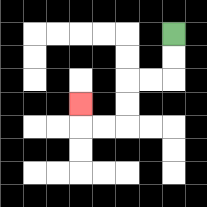{'start': '[7, 1]', 'end': '[3, 4]', 'path_directions': 'D,D,L,L,D,D,L,L,U', 'path_coordinates': '[[7, 1], [7, 2], [7, 3], [6, 3], [5, 3], [5, 4], [5, 5], [4, 5], [3, 5], [3, 4]]'}